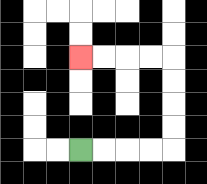{'start': '[3, 6]', 'end': '[3, 2]', 'path_directions': 'R,R,R,R,U,U,U,U,L,L,L,L', 'path_coordinates': '[[3, 6], [4, 6], [5, 6], [6, 6], [7, 6], [7, 5], [7, 4], [7, 3], [7, 2], [6, 2], [5, 2], [4, 2], [3, 2]]'}